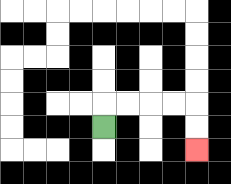{'start': '[4, 5]', 'end': '[8, 6]', 'path_directions': 'U,R,R,R,R,D,D', 'path_coordinates': '[[4, 5], [4, 4], [5, 4], [6, 4], [7, 4], [8, 4], [8, 5], [8, 6]]'}